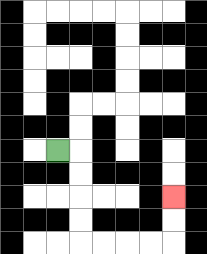{'start': '[2, 6]', 'end': '[7, 8]', 'path_directions': 'R,D,D,D,D,R,R,R,R,U,U', 'path_coordinates': '[[2, 6], [3, 6], [3, 7], [3, 8], [3, 9], [3, 10], [4, 10], [5, 10], [6, 10], [7, 10], [7, 9], [7, 8]]'}